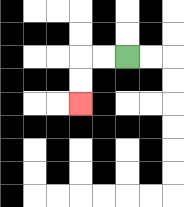{'start': '[5, 2]', 'end': '[3, 4]', 'path_directions': 'L,L,D,D', 'path_coordinates': '[[5, 2], [4, 2], [3, 2], [3, 3], [3, 4]]'}